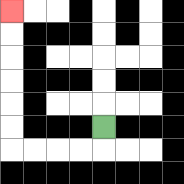{'start': '[4, 5]', 'end': '[0, 0]', 'path_directions': 'D,L,L,L,L,U,U,U,U,U,U', 'path_coordinates': '[[4, 5], [4, 6], [3, 6], [2, 6], [1, 6], [0, 6], [0, 5], [0, 4], [0, 3], [0, 2], [0, 1], [0, 0]]'}